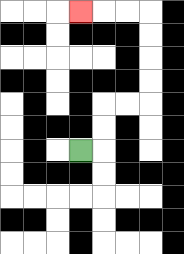{'start': '[3, 6]', 'end': '[3, 0]', 'path_directions': 'R,U,U,R,R,U,U,U,U,L,L,L', 'path_coordinates': '[[3, 6], [4, 6], [4, 5], [4, 4], [5, 4], [6, 4], [6, 3], [6, 2], [6, 1], [6, 0], [5, 0], [4, 0], [3, 0]]'}